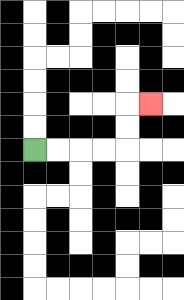{'start': '[1, 6]', 'end': '[6, 4]', 'path_directions': 'R,R,R,R,U,U,R', 'path_coordinates': '[[1, 6], [2, 6], [3, 6], [4, 6], [5, 6], [5, 5], [5, 4], [6, 4]]'}